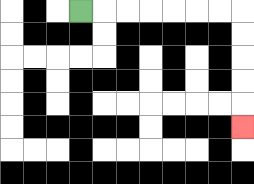{'start': '[3, 0]', 'end': '[10, 5]', 'path_directions': 'R,R,R,R,R,R,R,D,D,D,D,D', 'path_coordinates': '[[3, 0], [4, 0], [5, 0], [6, 0], [7, 0], [8, 0], [9, 0], [10, 0], [10, 1], [10, 2], [10, 3], [10, 4], [10, 5]]'}